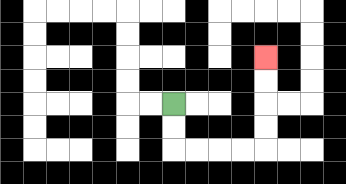{'start': '[7, 4]', 'end': '[11, 2]', 'path_directions': 'D,D,R,R,R,R,U,U,U,U', 'path_coordinates': '[[7, 4], [7, 5], [7, 6], [8, 6], [9, 6], [10, 6], [11, 6], [11, 5], [11, 4], [11, 3], [11, 2]]'}